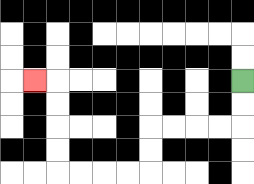{'start': '[10, 3]', 'end': '[1, 3]', 'path_directions': 'D,D,L,L,L,L,D,D,L,L,L,L,U,U,U,U,L', 'path_coordinates': '[[10, 3], [10, 4], [10, 5], [9, 5], [8, 5], [7, 5], [6, 5], [6, 6], [6, 7], [5, 7], [4, 7], [3, 7], [2, 7], [2, 6], [2, 5], [2, 4], [2, 3], [1, 3]]'}